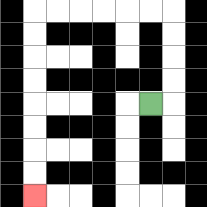{'start': '[6, 4]', 'end': '[1, 8]', 'path_directions': 'R,U,U,U,U,L,L,L,L,L,L,D,D,D,D,D,D,D,D', 'path_coordinates': '[[6, 4], [7, 4], [7, 3], [7, 2], [7, 1], [7, 0], [6, 0], [5, 0], [4, 0], [3, 0], [2, 0], [1, 0], [1, 1], [1, 2], [1, 3], [1, 4], [1, 5], [1, 6], [1, 7], [1, 8]]'}